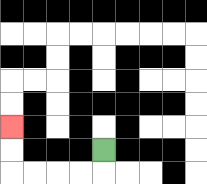{'start': '[4, 6]', 'end': '[0, 5]', 'path_directions': 'D,L,L,L,L,U,U', 'path_coordinates': '[[4, 6], [4, 7], [3, 7], [2, 7], [1, 7], [0, 7], [0, 6], [0, 5]]'}